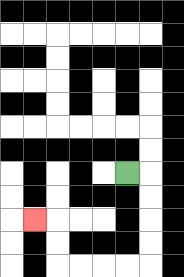{'start': '[5, 7]', 'end': '[1, 9]', 'path_directions': 'R,D,D,D,D,L,L,L,L,U,U,L', 'path_coordinates': '[[5, 7], [6, 7], [6, 8], [6, 9], [6, 10], [6, 11], [5, 11], [4, 11], [3, 11], [2, 11], [2, 10], [2, 9], [1, 9]]'}